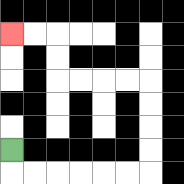{'start': '[0, 6]', 'end': '[0, 1]', 'path_directions': 'D,R,R,R,R,R,R,U,U,U,U,L,L,L,L,U,U,L,L', 'path_coordinates': '[[0, 6], [0, 7], [1, 7], [2, 7], [3, 7], [4, 7], [5, 7], [6, 7], [6, 6], [6, 5], [6, 4], [6, 3], [5, 3], [4, 3], [3, 3], [2, 3], [2, 2], [2, 1], [1, 1], [0, 1]]'}